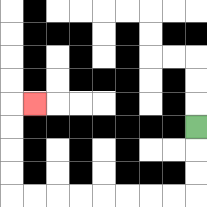{'start': '[8, 5]', 'end': '[1, 4]', 'path_directions': 'D,D,D,L,L,L,L,L,L,L,L,U,U,U,U,R', 'path_coordinates': '[[8, 5], [8, 6], [8, 7], [8, 8], [7, 8], [6, 8], [5, 8], [4, 8], [3, 8], [2, 8], [1, 8], [0, 8], [0, 7], [0, 6], [0, 5], [0, 4], [1, 4]]'}